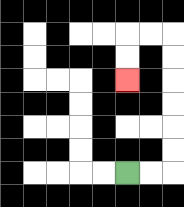{'start': '[5, 7]', 'end': '[5, 3]', 'path_directions': 'R,R,U,U,U,U,U,U,L,L,D,D', 'path_coordinates': '[[5, 7], [6, 7], [7, 7], [7, 6], [7, 5], [7, 4], [7, 3], [7, 2], [7, 1], [6, 1], [5, 1], [5, 2], [5, 3]]'}